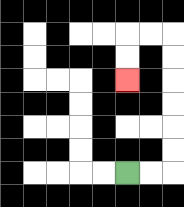{'start': '[5, 7]', 'end': '[5, 3]', 'path_directions': 'R,R,U,U,U,U,U,U,L,L,D,D', 'path_coordinates': '[[5, 7], [6, 7], [7, 7], [7, 6], [7, 5], [7, 4], [7, 3], [7, 2], [7, 1], [6, 1], [5, 1], [5, 2], [5, 3]]'}